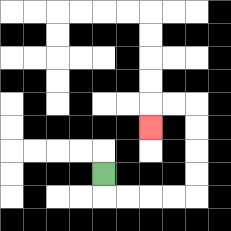{'start': '[4, 7]', 'end': '[6, 5]', 'path_directions': 'D,R,R,R,R,U,U,U,U,L,L,D', 'path_coordinates': '[[4, 7], [4, 8], [5, 8], [6, 8], [7, 8], [8, 8], [8, 7], [8, 6], [8, 5], [8, 4], [7, 4], [6, 4], [6, 5]]'}